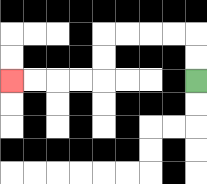{'start': '[8, 3]', 'end': '[0, 3]', 'path_directions': 'U,U,L,L,L,L,D,D,L,L,L,L', 'path_coordinates': '[[8, 3], [8, 2], [8, 1], [7, 1], [6, 1], [5, 1], [4, 1], [4, 2], [4, 3], [3, 3], [2, 3], [1, 3], [0, 3]]'}